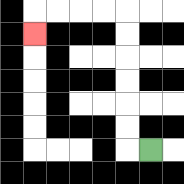{'start': '[6, 6]', 'end': '[1, 1]', 'path_directions': 'L,U,U,U,U,U,U,L,L,L,L,D', 'path_coordinates': '[[6, 6], [5, 6], [5, 5], [5, 4], [5, 3], [5, 2], [5, 1], [5, 0], [4, 0], [3, 0], [2, 0], [1, 0], [1, 1]]'}